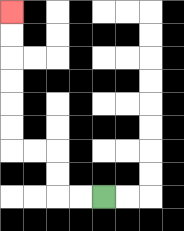{'start': '[4, 8]', 'end': '[0, 0]', 'path_directions': 'L,L,U,U,L,L,U,U,U,U,U,U', 'path_coordinates': '[[4, 8], [3, 8], [2, 8], [2, 7], [2, 6], [1, 6], [0, 6], [0, 5], [0, 4], [0, 3], [0, 2], [0, 1], [0, 0]]'}